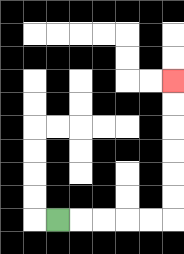{'start': '[2, 9]', 'end': '[7, 3]', 'path_directions': 'R,R,R,R,R,U,U,U,U,U,U', 'path_coordinates': '[[2, 9], [3, 9], [4, 9], [5, 9], [6, 9], [7, 9], [7, 8], [7, 7], [7, 6], [7, 5], [7, 4], [7, 3]]'}